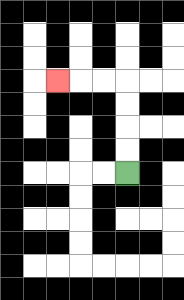{'start': '[5, 7]', 'end': '[2, 3]', 'path_directions': 'U,U,U,U,L,L,L', 'path_coordinates': '[[5, 7], [5, 6], [5, 5], [5, 4], [5, 3], [4, 3], [3, 3], [2, 3]]'}